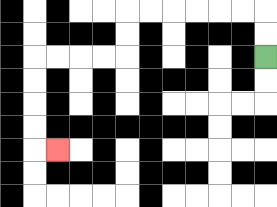{'start': '[11, 2]', 'end': '[2, 6]', 'path_directions': 'U,U,L,L,L,L,L,L,D,D,L,L,L,L,D,D,D,D,R', 'path_coordinates': '[[11, 2], [11, 1], [11, 0], [10, 0], [9, 0], [8, 0], [7, 0], [6, 0], [5, 0], [5, 1], [5, 2], [4, 2], [3, 2], [2, 2], [1, 2], [1, 3], [1, 4], [1, 5], [1, 6], [2, 6]]'}